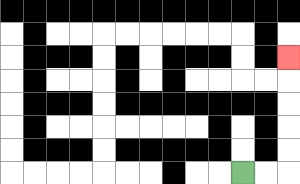{'start': '[10, 7]', 'end': '[12, 2]', 'path_directions': 'R,R,U,U,U,U,U', 'path_coordinates': '[[10, 7], [11, 7], [12, 7], [12, 6], [12, 5], [12, 4], [12, 3], [12, 2]]'}